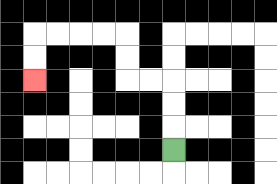{'start': '[7, 6]', 'end': '[1, 3]', 'path_directions': 'U,U,U,L,L,U,U,L,L,L,L,D,D', 'path_coordinates': '[[7, 6], [7, 5], [7, 4], [7, 3], [6, 3], [5, 3], [5, 2], [5, 1], [4, 1], [3, 1], [2, 1], [1, 1], [1, 2], [1, 3]]'}